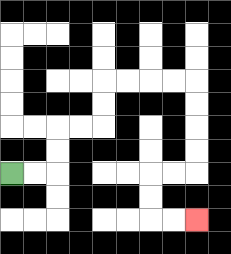{'start': '[0, 7]', 'end': '[8, 9]', 'path_directions': 'R,R,U,U,R,R,U,U,R,R,R,R,D,D,D,D,L,L,D,D,R,R', 'path_coordinates': '[[0, 7], [1, 7], [2, 7], [2, 6], [2, 5], [3, 5], [4, 5], [4, 4], [4, 3], [5, 3], [6, 3], [7, 3], [8, 3], [8, 4], [8, 5], [8, 6], [8, 7], [7, 7], [6, 7], [6, 8], [6, 9], [7, 9], [8, 9]]'}